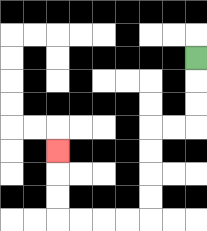{'start': '[8, 2]', 'end': '[2, 6]', 'path_directions': 'D,D,D,L,L,D,D,D,D,L,L,L,L,U,U,U', 'path_coordinates': '[[8, 2], [8, 3], [8, 4], [8, 5], [7, 5], [6, 5], [6, 6], [6, 7], [6, 8], [6, 9], [5, 9], [4, 9], [3, 9], [2, 9], [2, 8], [2, 7], [2, 6]]'}